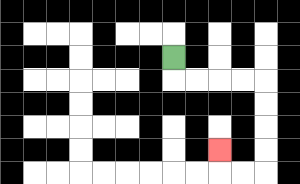{'start': '[7, 2]', 'end': '[9, 6]', 'path_directions': 'D,R,R,R,R,D,D,D,D,L,L,U', 'path_coordinates': '[[7, 2], [7, 3], [8, 3], [9, 3], [10, 3], [11, 3], [11, 4], [11, 5], [11, 6], [11, 7], [10, 7], [9, 7], [9, 6]]'}